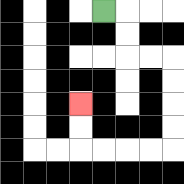{'start': '[4, 0]', 'end': '[3, 4]', 'path_directions': 'R,D,D,R,R,D,D,D,D,L,L,L,L,U,U', 'path_coordinates': '[[4, 0], [5, 0], [5, 1], [5, 2], [6, 2], [7, 2], [7, 3], [7, 4], [7, 5], [7, 6], [6, 6], [5, 6], [4, 6], [3, 6], [3, 5], [3, 4]]'}